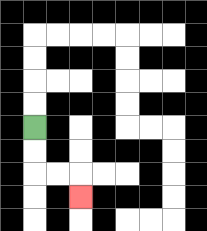{'start': '[1, 5]', 'end': '[3, 8]', 'path_directions': 'D,D,R,R,D', 'path_coordinates': '[[1, 5], [1, 6], [1, 7], [2, 7], [3, 7], [3, 8]]'}